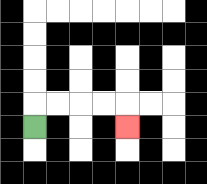{'start': '[1, 5]', 'end': '[5, 5]', 'path_directions': 'U,R,R,R,R,D', 'path_coordinates': '[[1, 5], [1, 4], [2, 4], [3, 4], [4, 4], [5, 4], [5, 5]]'}